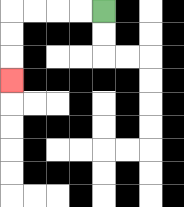{'start': '[4, 0]', 'end': '[0, 3]', 'path_directions': 'L,L,L,L,D,D,D', 'path_coordinates': '[[4, 0], [3, 0], [2, 0], [1, 0], [0, 0], [0, 1], [0, 2], [0, 3]]'}